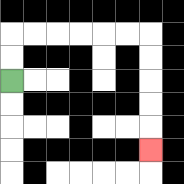{'start': '[0, 3]', 'end': '[6, 6]', 'path_directions': 'U,U,R,R,R,R,R,R,D,D,D,D,D', 'path_coordinates': '[[0, 3], [0, 2], [0, 1], [1, 1], [2, 1], [3, 1], [4, 1], [5, 1], [6, 1], [6, 2], [6, 3], [6, 4], [6, 5], [6, 6]]'}